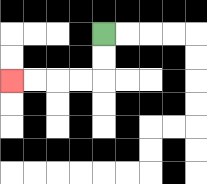{'start': '[4, 1]', 'end': '[0, 3]', 'path_directions': 'D,D,L,L,L,L', 'path_coordinates': '[[4, 1], [4, 2], [4, 3], [3, 3], [2, 3], [1, 3], [0, 3]]'}